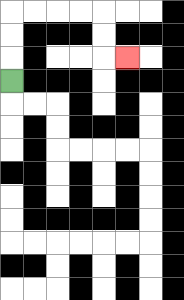{'start': '[0, 3]', 'end': '[5, 2]', 'path_directions': 'U,U,U,R,R,R,R,D,D,R', 'path_coordinates': '[[0, 3], [0, 2], [0, 1], [0, 0], [1, 0], [2, 0], [3, 0], [4, 0], [4, 1], [4, 2], [5, 2]]'}